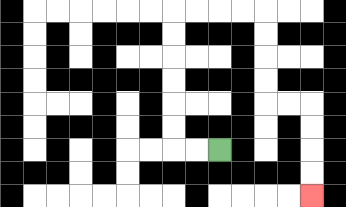{'start': '[9, 6]', 'end': '[13, 8]', 'path_directions': 'L,L,U,U,U,U,U,U,R,R,R,R,D,D,D,D,R,R,D,D,D,D', 'path_coordinates': '[[9, 6], [8, 6], [7, 6], [7, 5], [7, 4], [7, 3], [7, 2], [7, 1], [7, 0], [8, 0], [9, 0], [10, 0], [11, 0], [11, 1], [11, 2], [11, 3], [11, 4], [12, 4], [13, 4], [13, 5], [13, 6], [13, 7], [13, 8]]'}